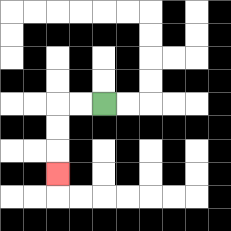{'start': '[4, 4]', 'end': '[2, 7]', 'path_directions': 'L,L,D,D,D', 'path_coordinates': '[[4, 4], [3, 4], [2, 4], [2, 5], [2, 6], [2, 7]]'}